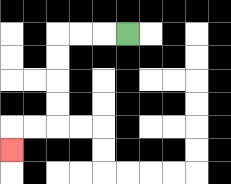{'start': '[5, 1]', 'end': '[0, 6]', 'path_directions': 'L,L,L,D,D,D,D,L,L,D', 'path_coordinates': '[[5, 1], [4, 1], [3, 1], [2, 1], [2, 2], [2, 3], [2, 4], [2, 5], [1, 5], [0, 5], [0, 6]]'}